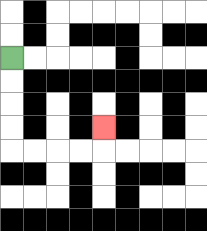{'start': '[0, 2]', 'end': '[4, 5]', 'path_directions': 'D,D,D,D,R,R,R,R,U', 'path_coordinates': '[[0, 2], [0, 3], [0, 4], [0, 5], [0, 6], [1, 6], [2, 6], [3, 6], [4, 6], [4, 5]]'}